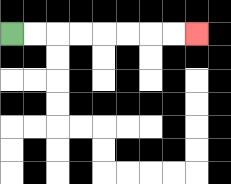{'start': '[0, 1]', 'end': '[8, 1]', 'path_directions': 'R,R,R,R,R,R,R,R', 'path_coordinates': '[[0, 1], [1, 1], [2, 1], [3, 1], [4, 1], [5, 1], [6, 1], [7, 1], [8, 1]]'}